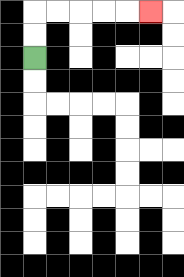{'start': '[1, 2]', 'end': '[6, 0]', 'path_directions': 'U,U,R,R,R,R,R', 'path_coordinates': '[[1, 2], [1, 1], [1, 0], [2, 0], [3, 0], [4, 0], [5, 0], [6, 0]]'}